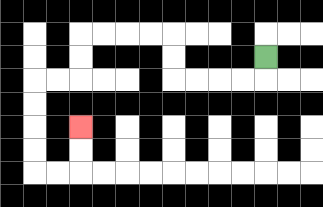{'start': '[11, 2]', 'end': '[3, 5]', 'path_directions': 'D,L,L,L,L,U,U,L,L,L,L,D,D,L,L,D,D,D,D,R,R,U,U', 'path_coordinates': '[[11, 2], [11, 3], [10, 3], [9, 3], [8, 3], [7, 3], [7, 2], [7, 1], [6, 1], [5, 1], [4, 1], [3, 1], [3, 2], [3, 3], [2, 3], [1, 3], [1, 4], [1, 5], [1, 6], [1, 7], [2, 7], [3, 7], [3, 6], [3, 5]]'}